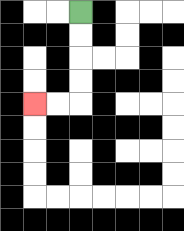{'start': '[3, 0]', 'end': '[1, 4]', 'path_directions': 'D,D,D,D,L,L', 'path_coordinates': '[[3, 0], [3, 1], [3, 2], [3, 3], [3, 4], [2, 4], [1, 4]]'}